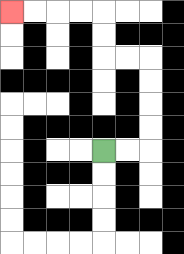{'start': '[4, 6]', 'end': '[0, 0]', 'path_directions': 'R,R,U,U,U,U,L,L,U,U,L,L,L,L', 'path_coordinates': '[[4, 6], [5, 6], [6, 6], [6, 5], [6, 4], [6, 3], [6, 2], [5, 2], [4, 2], [4, 1], [4, 0], [3, 0], [2, 0], [1, 0], [0, 0]]'}